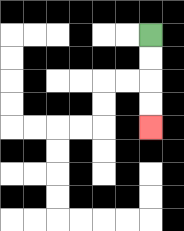{'start': '[6, 1]', 'end': '[6, 5]', 'path_directions': 'D,D,D,D', 'path_coordinates': '[[6, 1], [6, 2], [6, 3], [6, 4], [6, 5]]'}